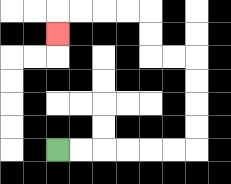{'start': '[2, 6]', 'end': '[2, 1]', 'path_directions': 'R,R,R,R,R,R,U,U,U,U,L,L,U,U,L,L,L,L,D', 'path_coordinates': '[[2, 6], [3, 6], [4, 6], [5, 6], [6, 6], [7, 6], [8, 6], [8, 5], [8, 4], [8, 3], [8, 2], [7, 2], [6, 2], [6, 1], [6, 0], [5, 0], [4, 0], [3, 0], [2, 0], [2, 1]]'}